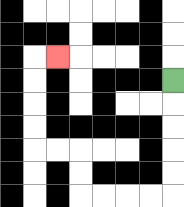{'start': '[7, 3]', 'end': '[2, 2]', 'path_directions': 'D,D,D,D,D,L,L,L,L,U,U,L,L,U,U,U,U,R', 'path_coordinates': '[[7, 3], [7, 4], [7, 5], [7, 6], [7, 7], [7, 8], [6, 8], [5, 8], [4, 8], [3, 8], [3, 7], [3, 6], [2, 6], [1, 6], [1, 5], [1, 4], [1, 3], [1, 2], [2, 2]]'}